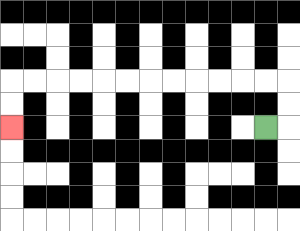{'start': '[11, 5]', 'end': '[0, 5]', 'path_directions': 'R,U,U,L,L,L,L,L,L,L,L,L,L,L,L,D,D', 'path_coordinates': '[[11, 5], [12, 5], [12, 4], [12, 3], [11, 3], [10, 3], [9, 3], [8, 3], [7, 3], [6, 3], [5, 3], [4, 3], [3, 3], [2, 3], [1, 3], [0, 3], [0, 4], [0, 5]]'}